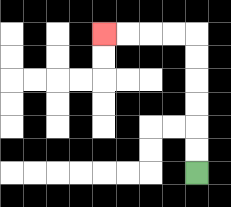{'start': '[8, 7]', 'end': '[4, 1]', 'path_directions': 'U,U,U,U,U,U,L,L,L,L', 'path_coordinates': '[[8, 7], [8, 6], [8, 5], [8, 4], [8, 3], [8, 2], [8, 1], [7, 1], [6, 1], [5, 1], [4, 1]]'}